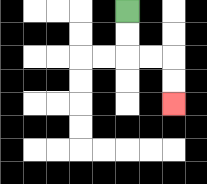{'start': '[5, 0]', 'end': '[7, 4]', 'path_directions': 'D,D,R,R,D,D', 'path_coordinates': '[[5, 0], [5, 1], [5, 2], [6, 2], [7, 2], [7, 3], [7, 4]]'}